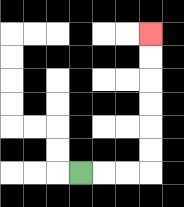{'start': '[3, 7]', 'end': '[6, 1]', 'path_directions': 'R,R,R,U,U,U,U,U,U', 'path_coordinates': '[[3, 7], [4, 7], [5, 7], [6, 7], [6, 6], [6, 5], [6, 4], [6, 3], [6, 2], [6, 1]]'}